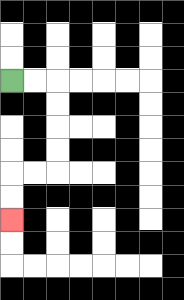{'start': '[0, 3]', 'end': '[0, 9]', 'path_directions': 'R,R,D,D,D,D,L,L,D,D', 'path_coordinates': '[[0, 3], [1, 3], [2, 3], [2, 4], [2, 5], [2, 6], [2, 7], [1, 7], [0, 7], [0, 8], [0, 9]]'}